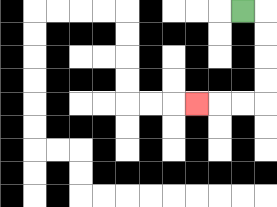{'start': '[10, 0]', 'end': '[8, 4]', 'path_directions': 'R,D,D,D,D,L,L,L', 'path_coordinates': '[[10, 0], [11, 0], [11, 1], [11, 2], [11, 3], [11, 4], [10, 4], [9, 4], [8, 4]]'}